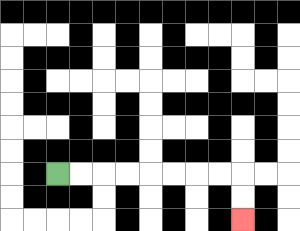{'start': '[2, 7]', 'end': '[10, 9]', 'path_directions': 'R,R,R,R,R,R,R,R,D,D', 'path_coordinates': '[[2, 7], [3, 7], [4, 7], [5, 7], [6, 7], [7, 7], [8, 7], [9, 7], [10, 7], [10, 8], [10, 9]]'}